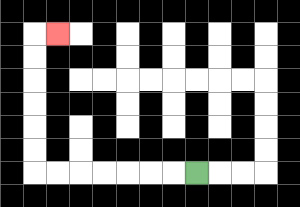{'start': '[8, 7]', 'end': '[2, 1]', 'path_directions': 'L,L,L,L,L,L,L,U,U,U,U,U,U,R', 'path_coordinates': '[[8, 7], [7, 7], [6, 7], [5, 7], [4, 7], [3, 7], [2, 7], [1, 7], [1, 6], [1, 5], [1, 4], [1, 3], [1, 2], [1, 1], [2, 1]]'}